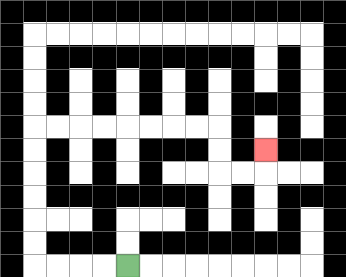{'start': '[5, 11]', 'end': '[11, 6]', 'path_directions': 'L,L,L,L,U,U,U,U,U,U,R,R,R,R,R,R,R,R,D,D,R,R,U', 'path_coordinates': '[[5, 11], [4, 11], [3, 11], [2, 11], [1, 11], [1, 10], [1, 9], [1, 8], [1, 7], [1, 6], [1, 5], [2, 5], [3, 5], [4, 5], [5, 5], [6, 5], [7, 5], [8, 5], [9, 5], [9, 6], [9, 7], [10, 7], [11, 7], [11, 6]]'}